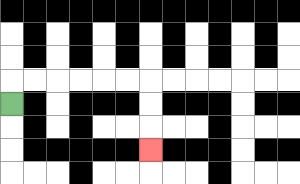{'start': '[0, 4]', 'end': '[6, 6]', 'path_directions': 'U,R,R,R,R,R,R,D,D,D', 'path_coordinates': '[[0, 4], [0, 3], [1, 3], [2, 3], [3, 3], [4, 3], [5, 3], [6, 3], [6, 4], [6, 5], [6, 6]]'}